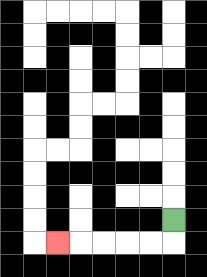{'start': '[7, 9]', 'end': '[2, 10]', 'path_directions': 'D,L,L,L,L,L', 'path_coordinates': '[[7, 9], [7, 10], [6, 10], [5, 10], [4, 10], [3, 10], [2, 10]]'}